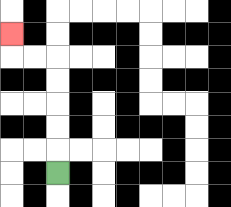{'start': '[2, 7]', 'end': '[0, 1]', 'path_directions': 'U,U,U,U,U,L,L,U', 'path_coordinates': '[[2, 7], [2, 6], [2, 5], [2, 4], [2, 3], [2, 2], [1, 2], [0, 2], [0, 1]]'}